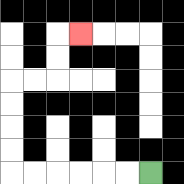{'start': '[6, 7]', 'end': '[3, 1]', 'path_directions': 'L,L,L,L,L,L,U,U,U,U,R,R,U,U,R', 'path_coordinates': '[[6, 7], [5, 7], [4, 7], [3, 7], [2, 7], [1, 7], [0, 7], [0, 6], [0, 5], [0, 4], [0, 3], [1, 3], [2, 3], [2, 2], [2, 1], [3, 1]]'}